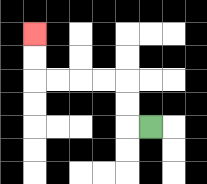{'start': '[6, 5]', 'end': '[1, 1]', 'path_directions': 'L,U,U,L,L,L,L,U,U', 'path_coordinates': '[[6, 5], [5, 5], [5, 4], [5, 3], [4, 3], [3, 3], [2, 3], [1, 3], [1, 2], [1, 1]]'}